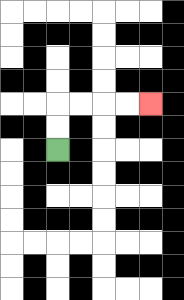{'start': '[2, 6]', 'end': '[6, 4]', 'path_directions': 'U,U,R,R,R,R', 'path_coordinates': '[[2, 6], [2, 5], [2, 4], [3, 4], [4, 4], [5, 4], [6, 4]]'}